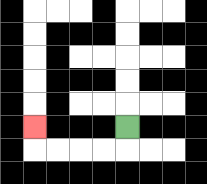{'start': '[5, 5]', 'end': '[1, 5]', 'path_directions': 'D,L,L,L,L,U', 'path_coordinates': '[[5, 5], [5, 6], [4, 6], [3, 6], [2, 6], [1, 6], [1, 5]]'}